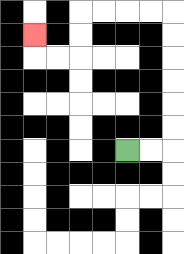{'start': '[5, 6]', 'end': '[1, 1]', 'path_directions': 'R,R,U,U,U,U,U,U,L,L,L,L,D,D,L,L,U', 'path_coordinates': '[[5, 6], [6, 6], [7, 6], [7, 5], [7, 4], [7, 3], [7, 2], [7, 1], [7, 0], [6, 0], [5, 0], [4, 0], [3, 0], [3, 1], [3, 2], [2, 2], [1, 2], [1, 1]]'}